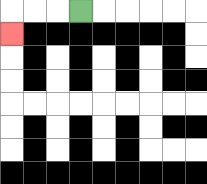{'start': '[3, 0]', 'end': '[0, 1]', 'path_directions': 'L,L,L,D', 'path_coordinates': '[[3, 0], [2, 0], [1, 0], [0, 0], [0, 1]]'}